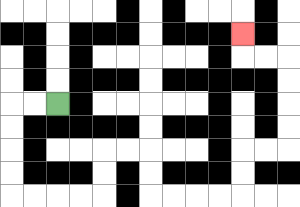{'start': '[2, 4]', 'end': '[10, 1]', 'path_directions': 'L,L,D,D,D,D,R,R,R,R,U,U,R,R,D,D,R,R,R,R,U,U,R,R,U,U,U,U,L,L,U', 'path_coordinates': '[[2, 4], [1, 4], [0, 4], [0, 5], [0, 6], [0, 7], [0, 8], [1, 8], [2, 8], [3, 8], [4, 8], [4, 7], [4, 6], [5, 6], [6, 6], [6, 7], [6, 8], [7, 8], [8, 8], [9, 8], [10, 8], [10, 7], [10, 6], [11, 6], [12, 6], [12, 5], [12, 4], [12, 3], [12, 2], [11, 2], [10, 2], [10, 1]]'}